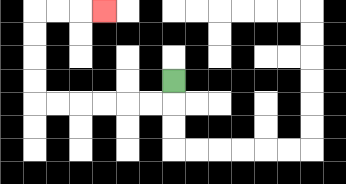{'start': '[7, 3]', 'end': '[4, 0]', 'path_directions': 'D,L,L,L,L,L,L,U,U,U,U,R,R,R', 'path_coordinates': '[[7, 3], [7, 4], [6, 4], [5, 4], [4, 4], [3, 4], [2, 4], [1, 4], [1, 3], [1, 2], [1, 1], [1, 0], [2, 0], [3, 0], [4, 0]]'}